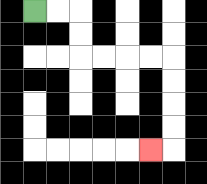{'start': '[1, 0]', 'end': '[6, 6]', 'path_directions': 'R,R,D,D,R,R,R,R,D,D,D,D,L', 'path_coordinates': '[[1, 0], [2, 0], [3, 0], [3, 1], [3, 2], [4, 2], [5, 2], [6, 2], [7, 2], [7, 3], [7, 4], [7, 5], [7, 6], [6, 6]]'}